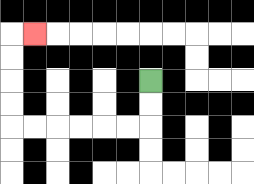{'start': '[6, 3]', 'end': '[1, 1]', 'path_directions': 'D,D,L,L,L,L,L,L,U,U,U,U,R', 'path_coordinates': '[[6, 3], [6, 4], [6, 5], [5, 5], [4, 5], [3, 5], [2, 5], [1, 5], [0, 5], [0, 4], [0, 3], [0, 2], [0, 1], [1, 1]]'}